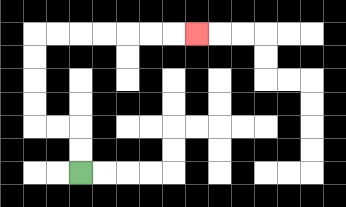{'start': '[3, 7]', 'end': '[8, 1]', 'path_directions': 'U,U,L,L,U,U,U,U,R,R,R,R,R,R,R', 'path_coordinates': '[[3, 7], [3, 6], [3, 5], [2, 5], [1, 5], [1, 4], [1, 3], [1, 2], [1, 1], [2, 1], [3, 1], [4, 1], [5, 1], [6, 1], [7, 1], [8, 1]]'}